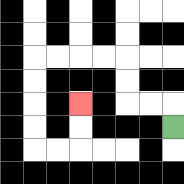{'start': '[7, 5]', 'end': '[3, 4]', 'path_directions': 'U,L,L,U,U,L,L,L,L,D,D,D,D,R,R,U,U', 'path_coordinates': '[[7, 5], [7, 4], [6, 4], [5, 4], [5, 3], [5, 2], [4, 2], [3, 2], [2, 2], [1, 2], [1, 3], [1, 4], [1, 5], [1, 6], [2, 6], [3, 6], [3, 5], [3, 4]]'}